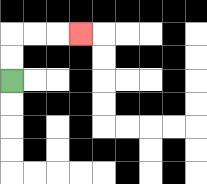{'start': '[0, 3]', 'end': '[3, 1]', 'path_directions': 'U,U,R,R,R', 'path_coordinates': '[[0, 3], [0, 2], [0, 1], [1, 1], [2, 1], [3, 1]]'}